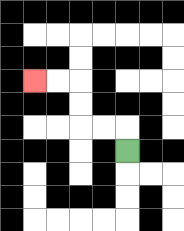{'start': '[5, 6]', 'end': '[1, 3]', 'path_directions': 'U,L,L,U,U,L,L', 'path_coordinates': '[[5, 6], [5, 5], [4, 5], [3, 5], [3, 4], [3, 3], [2, 3], [1, 3]]'}